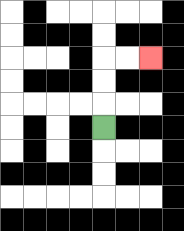{'start': '[4, 5]', 'end': '[6, 2]', 'path_directions': 'U,U,U,R,R', 'path_coordinates': '[[4, 5], [4, 4], [4, 3], [4, 2], [5, 2], [6, 2]]'}